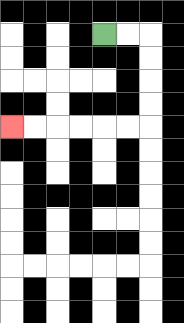{'start': '[4, 1]', 'end': '[0, 5]', 'path_directions': 'R,R,D,D,D,D,L,L,L,L,L,L', 'path_coordinates': '[[4, 1], [5, 1], [6, 1], [6, 2], [6, 3], [6, 4], [6, 5], [5, 5], [4, 5], [3, 5], [2, 5], [1, 5], [0, 5]]'}